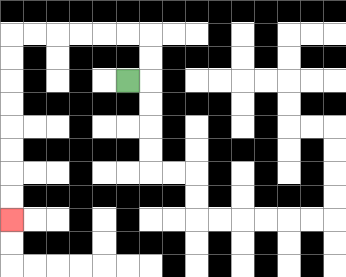{'start': '[5, 3]', 'end': '[0, 9]', 'path_directions': 'R,U,U,L,L,L,L,L,L,D,D,D,D,D,D,D,D', 'path_coordinates': '[[5, 3], [6, 3], [6, 2], [6, 1], [5, 1], [4, 1], [3, 1], [2, 1], [1, 1], [0, 1], [0, 2], [0, 3], [0, 4], [0, 5], [0, 6], [0, 7], [0, 8], [0, 9]]'}